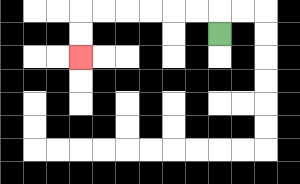{'start': '[9, 1]', 'end': '[3, 2]', 'path_directions': 'U,L,L,L,L,L,L,D,D', 'path_coordinates': '[[9, 1], [9, 0], [8, 0], [7, 0], [6, 0], [5, 0], [4, 0], [3, 0], [3, 1], [3, 2]]'}